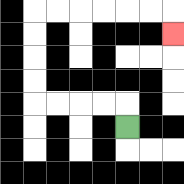{'start': '[5, 5]', 'end': '[7, 1]', 'path_directions': 'U,L,L,L,L,U,U,U,U,R,R,R,R,R,R,D', 'path_coordinates': '[[5, 5], [5, 4], [4, 4], [3, 4], [2, 4], [1, 4], [1, 3], [1, 2], [1, 1], [1, 0], [2, 0], [3, 0], [4, 0], [5, 0], [6, 0], [7, 0], [7, 1]]'}